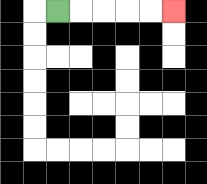{'start': '[2, 0]', 'end': '[7, 0]', 'path_directions': 'R,R,R,R,R', 'path_coordinates': '[[2, 0], [3, 0], [4, 0], [5, 0], [6, 0], [7, 0]]'}